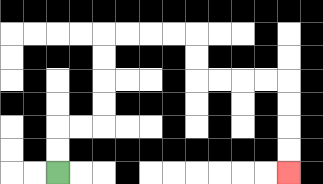{'start': '[2, 7]', 'end': '[12, 7]', 'path_directions': 'U,U,R,R,U,U,U,U,R,R,R,R,D,D,R,R,R,R,D,D,D,D', 'path_coordinates': '[[2, 7], [2, 6], [2, 5], [3, 5], [4, 5], [4, 4], [4, 3], [4, 2], [4, 1], [5, 1], [6, 1], [7, 1], [8, 1], [8, 2], [8, 3], [9, 3], [10, 3], [11, 3], [12, 3], [12, 4], [12, 5], [12, 6], [12, 7]]'}